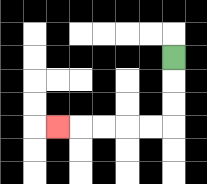{'start': '[7, 2]', 'end': '[2, 5]', 'path_directions': 'D,D,D,L,L,L,L,L', 'path_coordinates': '[[7, 2], [7, 3], [7, 4], [7, 5], [6, 5], [5, 5], [4, 5], [3, 5], [2, 5]]'}